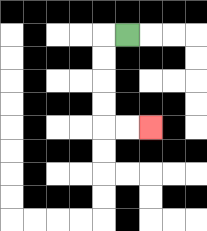{'start': '[5, 1]', 'end': '[6, 5]', 'path_directions': 'L,D,D,D,D,R,R', 'path_coordinates': '[[5, 1], [4, 1], [4, 2], [4, 3], [4, 4], [4, 5], [5, 5], [6, 5]]'}